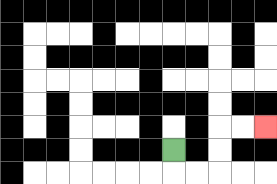{'start': '[7, 6]', 'end': '[11, 5]', 'path_directions': 'D,R,R,U,U,R,R', 'path_coordinates': '[[7, 6], [7, 7], [8, 7], [9, 7], [9, 6], [9, 5], [10, 5], [11, 5]]'}